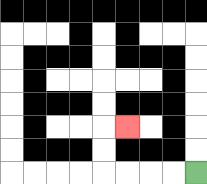{'start': '[8, 7]', 'end': '[5, 5]', 'path_directions': 'L,L,L,L,U,U,R', 'path_coordinates': '[[8, 7], [7, 7], [6, 7], [5, 7], [4, 7], [4, 6], [4, 5], [5, 5]]'}